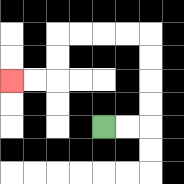{'start': '[4, 5]', 'end': '[0, 3]', 'path_directions': 'R,R,U,U,U,U,L,L,L,L,D,D,L,L', 'path_coordinates': '[[4, 5], [5, 5], [6, 5], [6, 4], [6, 3], [6, 2], [6, 1], [5, 1], [4, 1], [3, 1], [2, 1], [2, 2], [2, 3], [1, 3], [0, 3]]'}